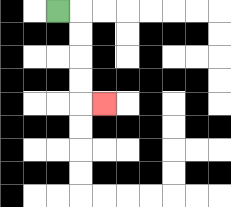{'start': '[2, 0]', 'end': '[4, 4]', 'path_directions': 'R,D,D,D,D,R', 'path_coordinates': '[[2, 0], [3, 0], [3, 1], [3, 2], [3, 3], [3, 4], [4, 4]]'}